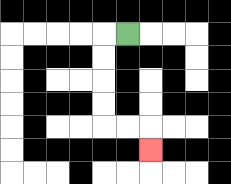{'start': '[5, 1]', 'end': '[6, 6]', 'path_directions': 'L,D,D,D,D,R,R,D', 'path_coordinates': '[[5, 1], [4, 1], [4, 2], [4, 3], [4, 4], [4, 5], [5, 5], [6, 5], [6, 6]]'}